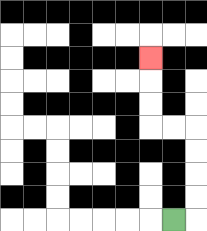{'start': '[7, 9]', 'end': '[6, 2]', 'path_directions': 'R,U,U,U,U,L,L,U,U,U', 'path_coordinates': '[[7, 9], [8, 9], [8, 8], [8, 7], [8, 6], [8, 5], [7, 5], [6, 5], [6, 4], [6, 3], [6, 2]]'}